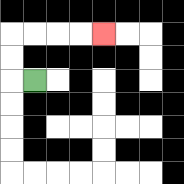{'start': '[1, 3]', 'end': '[4, 1]', 'path_directions': 'L,U,U,R,R,R,R', 'path_coordinates': '[[1, 3], [0, 3], [0, 2], [0, 1], [1, 1], [2, 1], [3, 1], [4, 1]]'}